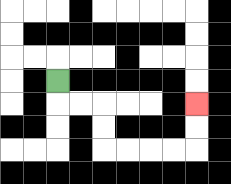{'start': '[2, 3]', 'end': '[8, 4]', 'path_directions': 'D,R,R,D,D,R,R,R,R,U,U', 'path_coordinates': '[[2, 3], [2, 4], [3, 4], [4, 4], [4, 5], [4, 6], [5, 6], [6, 6], [7, 6], [8, 6], [8, 5], [8, 4]]'}